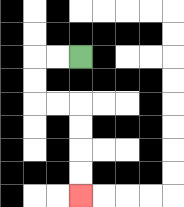{'start': '[3, 2]', 'end': '[3, 8]', 'path_directions': 'L,L,D,D,R,R,D,D,D,D', 'path_coordinates': '[[3, 2], [2, 2], [1, 2], [1, 3], [1, 4], [2, 4], [3, 4], [3, 5], [3, 6], [3, 7], [3, 8]]'}